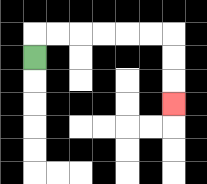{'start': '[1, 2]', 'end': '[7, 4]', 'path_directions': 'U,R,R,R,R,R,R,D,D,D', 'path_coordinates': '[[1, 2], [1, 1], [2, 1], [3, 1], [4, 1], [5, 1], [6, 1], [7, 1], [7, 2], [7, 3], [7, 4]]'}